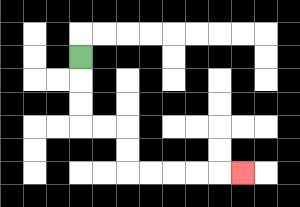{'start': '[3, 2]', 'end': '[10, 7]', 'path_directions': 'D,D,D,R,R,D,D,R,R,R,R,R', 'path_coordinates': '[[3, 2], [3, 3], [3, 4], [3, 5], [4, 5], [5, 5], [5, 6], [5, 7], [6, 7], [7, 7], [8, 7], [9, 7], [10, 7]]'}